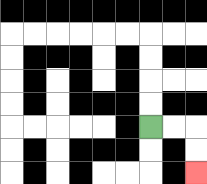{'start': '[6, 5]', 'end': '[8, 7]', 'path_directions': 'R,R,D,D', 'path_coordinates': '[[6, 5], [7, 5], [8, 5], [8, 6], [8, 7]]'}